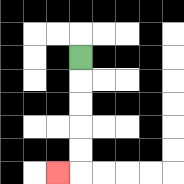{'start': '[3, 2]', 'end': '[2, 7]', 'path_directions': 'D,D,D,D,D,L', 'path_coordinates': '[[3, 2], [3, 3], [3, 4], [3, 5], [3, 6], [3, 7], [2, 7]]'}